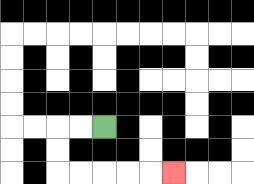{'start': '[4, 5]', 'end': '[7, 7]', 'path_directions': 'L,L,D,D,R,R,R,R,R', 'path_coordinates': '[[4, 5], [3, 5], [2, 5], [2, 6], [2, 7], [3, 7], [4, 7], [5, 7], [6, 7], [7, 7]]'}